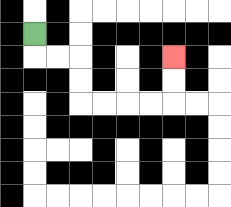{'start': '[1, 1]', 'end': '[7, 2]', 'path_directions': 'D,R,R,D,D,R,R,R,R,U,U', 'path_coordinates': '[[1, 1], [1, 2], [2, 2], [3, 2], [3, 3], [3, 4], [4, 4], [5, 4], [6, 4], [7, 4], [7, 3], [7, 2]]'}